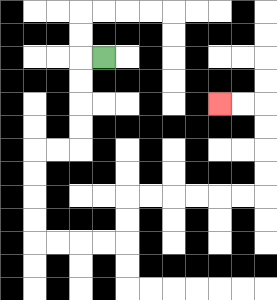{'start': '[4, 2]', 'end': '[9, 4]', 'path_directions': 'L,D,D,D,D,L,L,D,D,D,D,R,R,R,R,U,U,R,R,R,R,R,R,U,U,U,U,L,L', 'path_coordinates': '[[4, 2], [3, 2], [3, 3], [3, 4], [3, 5], [3, 6], [2, 6], [1, 6], [1, 7], [1, 8], [1, 9], [1, 10], [2, 10], [3, 10], [4, 10], [5, 10], [5, 9], [5, 8], [6, 8], [7, 8], [8, 8], [9, 8], [10, 8], [11, 8], [11, 7], [11, 6], [11, 5], [11, 4], [10, 4], [9, 4]]'}